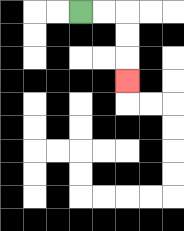{'start': '[3, 0]', 'end': '[5, 3]', 'path_directions': 'R,R,D,D,D', 'path_coordinates': '[[3, 0], [4, 0], [5, 0], [5, 1], [5, 2], [5, 3]]'}